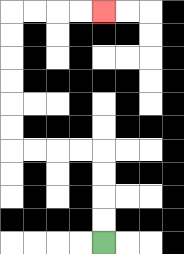{'start': '[4, 10]', 'end': '[4, 0]', 'path_directions': 'U,U,U,U,L,L,L,L,U,U,U,U,U,U,R,R,R,R', 'path_coordinates': '[[4, 10], [4, 9], [4, 8], [4, 7], [4, 6], [3, 6], [2, 6], [1, 6], [0, 6], [0, 5], [0, 4], [0, 3], [0, 2], [0, 1], [0, 0], [1, 0], [2, 0], [3, 0], [4, 0]]'}